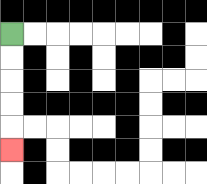{'start': '[0, 1]', 'end': '[0, 6]', 'path_directions': 'D,D,D,D,D', 'path_coordinates': '[[0, 1], [0, 2], [0, 3], [0, 4], [0, 5], [0, 6]]'}